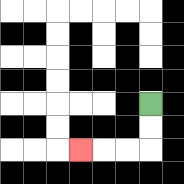{'start': '[6, 4]', 'end': '[3, 6]', 'path_directions': 'D,D,L,L,L', 'path_coordinates': '[[6, 4], [6, 5], [6, 6], [5, 6], [4, 6], [3, 6]]'}